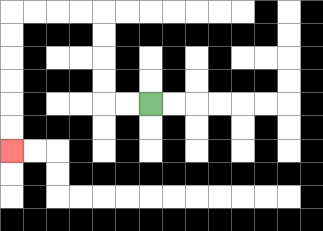{'start': '[6, 4]', 'end': '[0, 6]', 'path_directions': 'L,L,U,U,U,U,L,L,L,L,D,D,D,D,D,D', 'path_coordinates': '[[6, 4], [5, 4], [4, 4], [4, 3], [4, 2], [4, 1], [4, 0], [3, 0], [2, 0], [1, 0], [0, 0], [0, 1], [0, 2], [0, 3], [0, 4], [0, 5], [0, 6]]'}